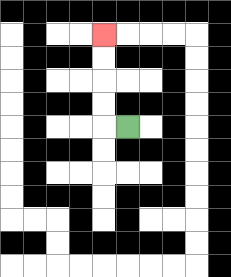{'start': '[5, 5]', 'end': '[4, 1]', 'path_directions': 'L,U,U,U,U', 'path_coordinates': '[[5, 5], [4, 5], [4, 4], [4, 3], [4, 2], [4, 1]]'}